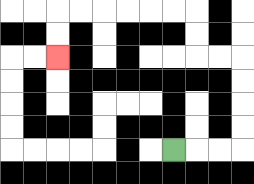{'start': '[7, 6]', 'end': '[2, 2]', 'path_directions': 'R,R,R,U,U,U,U,L,L,U,U,L,L,L,L,L,L,D,D', 'path_coordinates': '[[7, 6], [8, 6], [9, 6], [10, 6], [10, 5], [10, 4], [10, 3], [10, 2], [9, 2], [8, 2], [8, 1], [8, 0], [7, 0], [6, 0], [5, 0], [4, 0], [3, 0], [2, 0], [2, 1], [2, 2]]'}